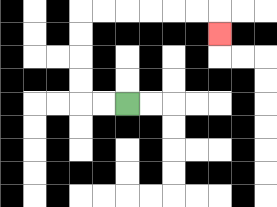{'start': '[5, 4]', 'end': '[9, 1]', 'path_directions': 'L,L,U,U,U,U,R,R,R,R,R,R,D', 'path_coordinates': '[[5, 4], [4, 4], [3, 4], [3, 3], [3, 2], [3, 1], [3, 0], [4, 0], [5, 0], [6, 0], [7, 0], [8, 0], [9, 0], [9, 1]]'}